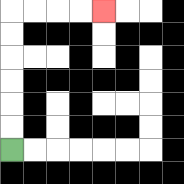{'start': '[0, 6]', 'end': '[4, 0]', 'path_directions': 'U,U,U,U,U,U,R,R,R,R', 'path_coordinates': '[[0, 6], [0, 5], [0, 4], [0, 3], [0, 2], [0, 1], [0, 0], [1, 0], [2, 0], [3, 0], [4, 0]]'}